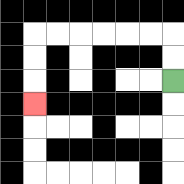{'start': '[7, 3]', 'end': '[1, 4]', 'path_directions': 'U,U,L,L,L,L,L,L,D,D,D', 'path_coordinates': '[[7, 3], [7, 2], [7, 1], [6, 1], [5, 1], [4, 1], [3, 1], [2, 1], [1, 1], [1, 2], [1, 3], [1, 4]]'}